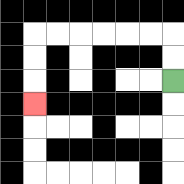{'start': '[7, 3]', 'end': '[1, 4]', 'path_directions': 'U,U,L,L,L,L,L,L,D,D,D', 'path_coordinates': '[[7, 3], [7, 2], [7, 1], [6, 1], [5, 1], [4, 1], [3, 1], [2, 1], [1, 1], [1, 2], [1, 3], [1, 4]]'}